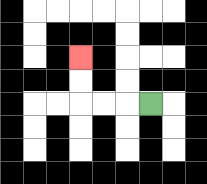{'start': '[6, 4]', 'end': '[3, 2]', 'path_directions': 'L,L,L,U,U', 'path_coordinates': '[[6, 4], [5, 4], [4, 4], [3, 4], [3, 3], [3, 2]]'}